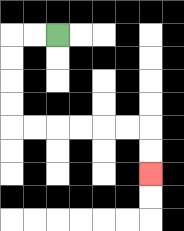{'start': '[2, 1]', 'end': '[6, 7]', 'path_directions': 'L,L,D,D,D,D,R,R,R,R,R,R,D,D', 'path_coordinates': '[[2, 1], [1, 1], [0, 1], [0, 2], [0, 3], [0, 4], [0, 5], [1, 5], [2, 5], [3, 5], [4, 5], [5, 5], [6, 5], [6, 6], [6, 7]]'}